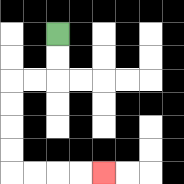{'start': '[2, 1]', 'end': '[4, 7]', 'path_directions': 'D,D,L,L,D,D,D,D,R,R,R,R', 'path_coordinates': '[[2, 1], [2, 2], [2, 3], [1, 3], [0, 3], [0, 4], [0, 5], [0, 6], [0, 7], [1, 7], [2, 7], [3, 7], [4, 7]]'}